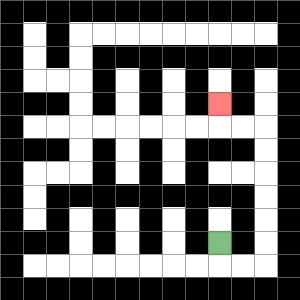{'start': '[9, 10]', 'end': '[9, 4]', 'path_directions': 'D,R,R,U,U,U,U,U,U,L,L,U', 'path_coordinates': '[[9, 10], [9, 11], [10, 11], [11, 11], [11, 10], [11, 9], [11, 8], [11, 7], [11, 6], [11, 5], [10, 5], [9, 5], [9, 4]]'}